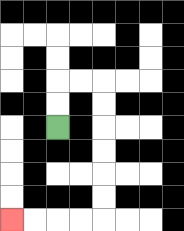{'start': '[2, 5]', 'end': '[0, 9]', 'path_directions': 'U,U,R,R,D,D,D,D,D,D,L,L,L,L', 'path_coordinates': '[[2, 5], [2, 4], [2, 3], [3, 3], [4, 3], [4, 4], [4, 5], [4, 6], [4, 7], [4, 8], [4, 9], [3, 9], [2, 9], [1, 9], [0, 9]]'}